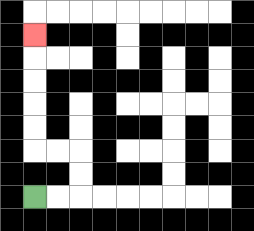{'start': '[1, 8]', 'end': '[1, 1]', 'path_directions': 'R,R,U,U,L,L,U,U,U,U,U', 'path_coordinates': '[[1, 8], [2, 8], [3, 8], [3, 7], [3, 6], [2, 6], [1, 6], [1, 5], [1, 4], [1, 3], [1, 2], [1, 1]]'}